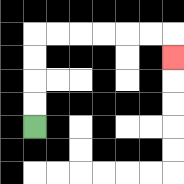{'start': '[1, 5]', 'end': '[7, 2]', 'path_directions': 'U,U,U,U,R,R,R,R,R,R,D', 'path_coordinates': '[[1, 5], [1, 4], [1, 3], [1, 2], [1, 1], [2, 1], [3, 1], [4, 1], [5, 1], [6, 1], [7, 1], [7, 2]]'}